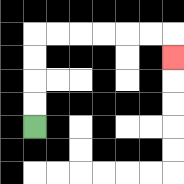{'start': '[1, 5]', 'end': '[7, 2]', 'path_directions': 'U,U,U,U,R,R,R,R,R,R,D', 'path_coordinates': '[[1, 5], [1, 4], [1, 3], [1, 2], [1, 1], [2, 1], [3, 1], [4, 1], [5, 1], [6, 1], [7, 1], [7, 2]]'}